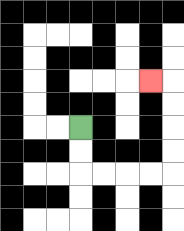{'start': '[3, 5]', 'end': '[6, 3]', 'path_directions': 'D,D,R,R,R,R,U,U,U,U,L', 'path_coordinates': '[[3, 5], [3, 6], [3, 7], [4, 7], [5, 7], [6, 7], [7, 7], [7, 6], [7, 5], [7, 4], [7, 3], [6, 3]]'}